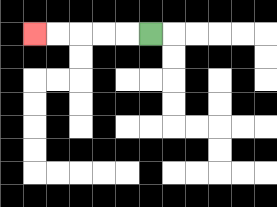{'start': '[6, 1]', 'end': '[1, 1]', 'path_directions': 'L,L,L,L,L', 'path_coordinates': '[[6, 1], [5, 1], [4, 1], [3, 1], [2, 1], [1, 1]]'}